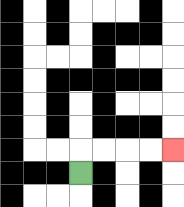{'start': '[3, 7]', 'end': '[7, 6]', 'path_directions': 'U,R,R,R,R', 'path_coordinates': '[[3, 7], [3, 6], [4, 6], [5, 6], [6, 6], [7, 6]]'}